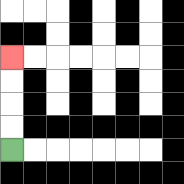{'start': '[0, 6]', 'end': '[0, 2]', 'path_directions': 'U,U,U,U', 'path_coordinates': '[[0, 6], [0, 5], [0, 4], [0, 3], [0, 2]]'}